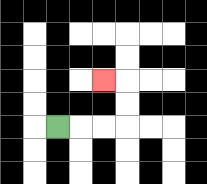{'start': '[2, 5]', 'end': '[4, 3]', 'path_directions': 'R,R,R,U,U,L', 'path_coordinates': '[[2, 5], [3, 5], [4, 5], [5, 5], [5, 4], [5, 3], [4, 3]]'}